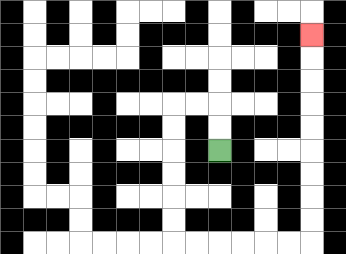{'start': '[9, 6]', 'end': '[13, 1]', 'path_directions': 'U,U,L,L,D,D,D,D,D,D,R,R,R,R,R,R,U,U,U,U,U,U,U,U,U', 'path_coordinates': '[[9, 6], [9, 5], [9, 4], [8, 4], [7, 4], [7, 5], [7, 6], [7, 7], [7, 8], [7, 9], [7, 10], [8, 10], [9, 10], [10, 10], [11, 10], [12, 10], [13, 10], [13, 9], [13, 8], [13, 7], [13, 6], [13, 5], [13, 4], [13, 3], [13, 2], [13, 1]]'}